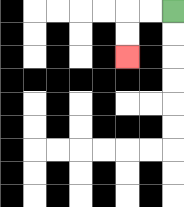{'start': '[7, 0]', 'end': '[5, 2]', 'path_directions': 'L,L,D,D', 'path_coordinates': '[[7, 0], [6, 0], [5, 0], [5, 1], [5, 2]]'}